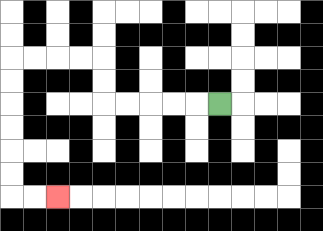{'start': '[9, 4]', 'end': '[2, 8]', 'path_directions': 'L,L,L,L,L,U,U,L,L,L,L,D,D,D,D,D,D,R,R', 'path_coordinates': '[[9, 4], [8, 4], [7, 4], [6, 4], [5, 4], [4, 4], [4, 3], [4, 2], [3, 2], [2, 2], [1, 2], [0, 2], [0, 3], [0, 4], [0, 5], [0, 6], [0, 7], [0, 8], [1, 8], [2, 8]]'}